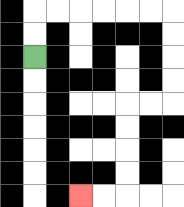{'start': '[1, 2]', 'end': '[3, 8]', 'path_directions': 'U,U,R,R,R,R,R,R,D,D,D,D,L,L,D,D,D,D,L,L', 'path_coordinates': '[[1, 2], [1, 1], [1, 0], [2, 0], [3, 0], [4, 0], [5, 0], [6, 0], [7, 0], [7, 1], [7, 2], [7, 3], [7, 4], [6, 4], [5, 4], [5, 5], [5, 6], [5, 7], [5, 8], [4, 8], [3, 8]]'}